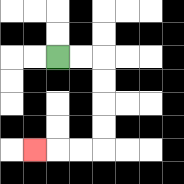{'start': '[2, 2]', 'end': '[1, 6]', 'path_directions': 'R,R,D,D,D,D,L,L,L', 'path_coordinates': '[[2, 2], [3, 2], [4, 2], [4, 3], [4, 4], [4, 5], [4, 6], [3, 6], [2, 6], [1, 6]]'}